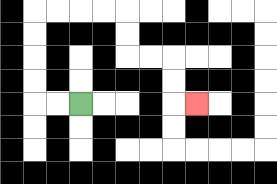{'start': '[3, 4]', 'end': '[8, 4]', 'path_directions': 'L,L,U,U,U,U,R,R,R,R,D,D,R,R,D,D,R', 'path_coordinates': '[[3, 4], [2, 4], [1, 4], [1, 3], [1, 2], [1, 1], [1, 0], [2, 0], [3, 0], [4, 0], [5, 0], [5, 1], [5, 2], [6, 2], [7, 2], [7, 3], [7, 4], [8, 4]]'}